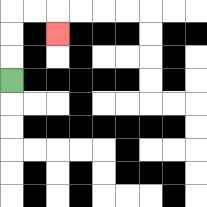{'start': '[0, 3]', 'end': '[2, 1]', 'path_directions': 'U,U,U,R,R,D', 'path_coordinates': '[[0, 3], [0, 2], [0, 1], [0, 0], [1, 0], [2, 0], [2, 1]]'}